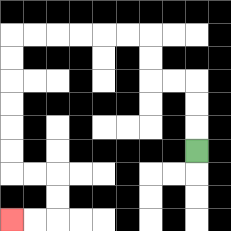{'start': '[8, 6]', 'end': '[0, 9]', 'path_directions': 'U,U,U,L,L,U,U,L,L,L,L,L,L,D,D,D,D,D,D,R,R,D,D,L,L', 'path_coordinates': '[[8, 6], [8, 5], [8, 4], [8, 3], [7, 3], [6, 3], [6, 2], [6, 1], [5, 1], [4, 1], [3, 1], [2, 1], [1, 1], [0, 1], [0, 2], [0, 3], [0, 4], [0, 5], [0, 6], [0, 7], [1, 7], [2, 7], [2, 8], [2, 9], [1, 9], [0, 9]]'}